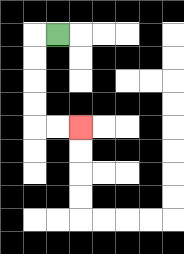{'start': '[2, 1]', 'end': '[3, 5]', 'path_directions': 'L,D,D,D,D,R,R', 'path_coordinates': '[[2, 1], [1, 1], [1, 2], [1, 3], [1, 4], [1, 5], [2, 5], [3, 5]]'}